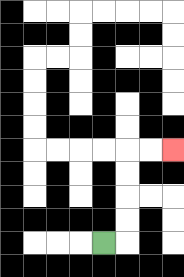{'start': '[4, 10]', 'end': '[7, 6]', 'path_directions': 'R,U,U,U,U,R,R', 'path_coordinates': '[[4, 10], [5, 10], [5, 9], [5, 8], [5, 7], [5, 6], [6, 6], [7, 6]]'}